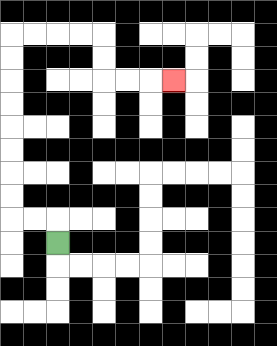{'start': '[2, 10]', 'end': '[7, 3]', 'path_directions': 'U,L,L,U,U,U,U,U,U,U,U,R,R,R,R,D,D,R,R,R', 'path_coordinates': '[[2, 10], [2, 9], [1, 9], [0, 9], [0, 8], [0, 7], [0, 6], [0, 5], [0, 4], [0, 3], [0, 2], [0, 1], [1, 1], [2, 1], [3, 1], [4, 1], [4, 2], [4, 3], [5, 3], [6, 3], [7, 3]]'}